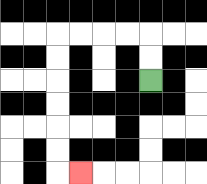{'start': '[6, 3]', 'end': '[3, 7]', 'path_directions': 'U,U,L,L,L,L,D,D,D,D,D,D,R', 'path_coordinates': '[[6, 3], [6, 2], [6, 1], [5, 1], [4, 1], [3, 1], [2, 1], [2, 2], [2, 3], [2, 4], [2, 5], [2, 6], [2, 7], [3, 7]]'}